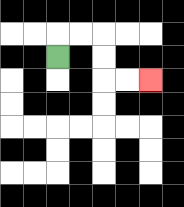{'start': '[2, 2]', 'end': '[6, 3]', 'path_directions': 'U,R,R,D,D,R,R', 'path_coordinates': '[[2, 2], [2, 1], [3, 1], [4, 1], [4, 2], [4, 3], [5, 3], [6, 3]]'}